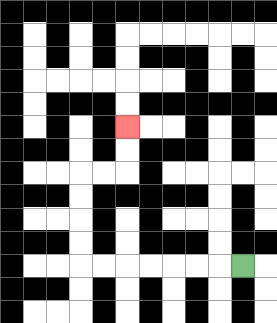{'start': '[10, 11]', 'end': '[5, 5]', 'path_directions': 'L,L,L,L,L,L,L,U,U,U,U,R,R,U,U', 'path_coordinates': '[[10, 11], [9, 11], [8, 11], [7, 11], [6, 11], [5, 11], [4, 11], [3, 11], [3, 10], [3, 9], [3, 8], [3, 7], [4, 7], [5, 7], [5, 6], [5, 5]]'}